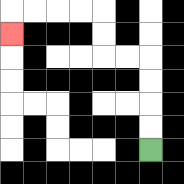{'start': '[6, 6]', 'end': '[0, 1]', 'path_directions': 'U,U,U,U,L,L,U,U,L,L,L,L,D', 'path_coordinates': '[[6, 6], [6, 5], [6, 4], [6, 3], [6, 2], [5, 2], [4, 2], [4, 1], [4, 0], [3, 0], [2, 0], [1, 0], [0, 0], [0, 1]]'}